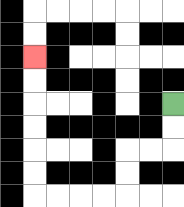{'start': '[7, 4]', 'end': '[1, 2]', 'path_directions': 'D,D,L,L,D,D,L,L,L,L,U,U,U,U,U,U', 'path_coordinates': '[[7, 4], [7, 5], [7, 6], [6, 6], [5, 6], [5, 7], [5, 8], [4, 8], [3, 8], [2, 8], [1, 8], [1, 7], [1, 6], [1, 5], [1, 4], [1, 3], [1, 2]]'}